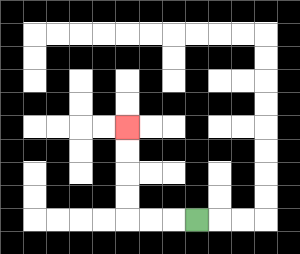{'start': '[8, 9]', 'end': '[5, 5]', 'path_directions': 'L,L,L,U,U,U,U', 'path_coordinates': '[[8, 9], [7, 9], [6, 9], [5, 9], [5, 8], [5, 7], [5, 6], [5, 5]]'}